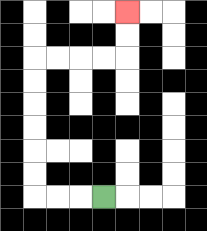{'start': '[4, 8]', 'end': '[5, 0]', 'path_directions': 'L,L,L,U,U,U,U,U,U,R,R,R,R,U,U', 'path_coordinates': '[[4, 8], [3, 8], [2, 8], [1, 8], [1, 7], [1, 6], [1, 5], [1, 4], [1, 3], [1, 2], [2, 2], [3, 2], [4, 2], [5, 2], [5, 1], [5, 0]]'}